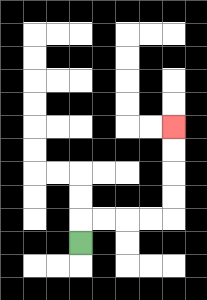{'start': '[3, 10]', 'end': '[7, 5]', 'path_directions': 'U,R,R,R,R,U,U,U,U', 'path_coordinates': '[[3, 10], [3, 9], [4, 9], [5, 9], [6, 9], [7, 9], [7, 8], [7, 7], [7, 6], [7, 5]]'}